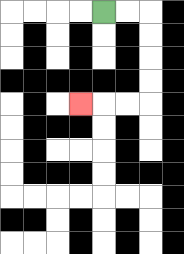{'start': '[4, 0]', 'end': '[3, 4]', 'path_directions': 'R,R,D,D,D,D,L,L,L', 'path_coordinates': '[[4, 0], [5, 0], [6, 0], [6, 1], [6, 2], [6, 3], [6, 4], [5, 4], [4, 4], [3, 4]]'}